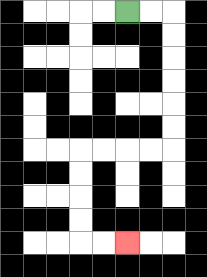{'start': '[5, 0]', 'end': '[5, 10]', 'path_directions': 'R,R,D,D,D,D,D,D,L,L,L,L,D,D,D,D,R,R', 'path_coordinates': '[[5, 0], [6, 0], [7, 0], [7, 1], [7, 2], [7, 3], [7, 4], [7, 5], [7, 6], [6, 6], [5, 6], [4, 6], [3, 6], [3, 7], [3, 8], [3, 9], [3, 10], [4, 10], [5, 10]]'}